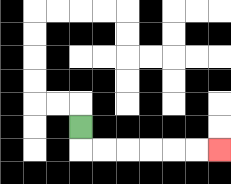{'start': '[3, 5]', 'end': '[9, 6]', 'path_directions': 'D,R,R,R,R,R,R', 'path_coordinates': '[[3, 5], [3, 6], [4, 6], [5, 6], [6, 6], [7, 6], [8, 6], [9, 6]]'}